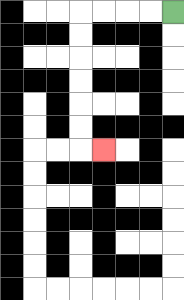{'start': '[7, 0]', 'end': '[4, 6]', 'path_directions': 'L,L,L,L,D,D,D,D,D,D,R', 'path_coordinates': '[[7, 0], [6, 0], [5, 0], [4, 0], [3, 0], [3, 1], [3, 2], [3, 3], [3, 4], [3, 5], [3, 6], [4, 6]]'}